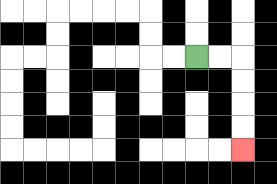{'start': '[8, 2]', 'end': '[10, 6]', 'path_directions': 'R,R,D,D,D,D', 'path_coordinates': '[[8, 2], [9, 2], [10, 2], [10, 3], [10, 4], [10, 5], [10, 6]]'}